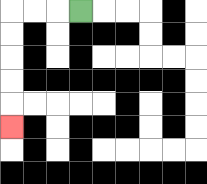{'start': '[3, 0]', 'end': '[0, 5]', 'path_directions': 'L,L,L,D,D,D,D,D', 'path_coordinates': '[[3, 0], [2, 0], [1, 0], [0, 0], [0, 1], [0, 2], [0, 3], [0, 4], [0, 5]]'}